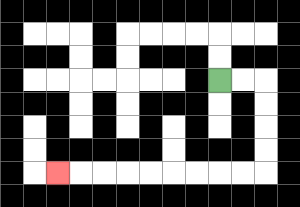{'start': '[9, 3]', 'end': '[2, 7]', 'path_directions': 'R,R,D,D,D,D,L,L,L,L,L,L,L,L,L', 'path_coordinates': '[[9, 3], [10, 3], [11, 3], [11, 4], [11, 5], [11, 6], [11, 7], [10, 7], [9, 7], [8, 7], [7, 7], [6, 7], [5, 7], [4, 7], [3, 7], [2, 7]]'}